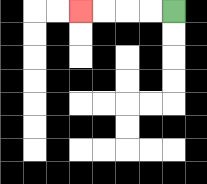{'start': '[7, 0]', 'end': '[3, 0]', 'path_directions': 'L,L,L,L', 'path_coordinates': '[[7, 0], [6, 0], [5, 0], [4, 0], [3, 0]]'}